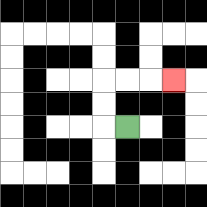{'start': '[5, 5]', 'end': '[7, 3]', 'path_directions': 'L,U,U,R,R,R', 'path_coordinates': '[[5, 5], [4, 5], [4, 4], [4, 3], [5, 3], [6, 3], [7, 3]]'}